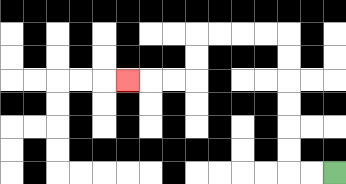{'start': '[14, 7]', 'end': '[5, 3]', 'path_directions': 'L,L,U,U,U,U,U,U,L,L,L,L,D,D,L,L,L', 'path_coordinates': '[[14, 7], [13, 7], [12, 7], [12, 6], [12, 5], [12, 4], [12, 3], [12, 2], [12, 1], [11, 1], [10, 1], [9, 1], [8, 1], [8, 2], [8, 3], [7, 3], [6, 3], [5, 3]]'}